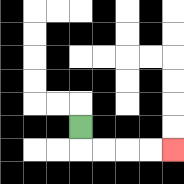{'start': '[3, 5]', 'end': '[7, 6]', 'path_directions': 'D,R,R,R,R', 'path_coordinates': '[[3, 5], [3, 6], [4, 6], [5, 6], [6, 6], [7, 6]]'}